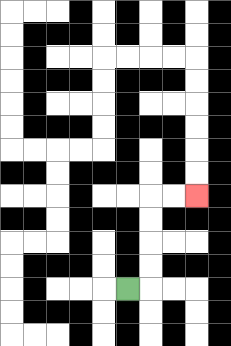{'start': '[5, 12]', 'end': '[8, 8]', 'path_directions': 'R,U,U,U,U,R,R', 'path_coordinates': '[[5, 12], [6, 12], [6, 11], [6, 10], [6, 9], [6, 8], [7, 8], [8, 8]]'}